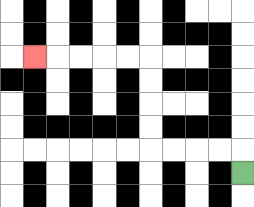{'start': '[10, 7]', 'end': '[1, 2]', 'path_directions': 'U,L,L,L,L,U,U,U,U,L,L,L,L,L', 'path_coordinates': '[[10, 7], [10, 6], [9, 6], [8, 6], [7, 6], [6, 6], [6, 5], [6, 4], [6, 3], [6, 2], [5, 2], [4, 2], [3, 2], [2, 2], [1, 2]]'}